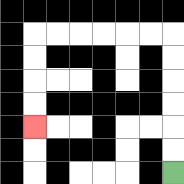{'start': '[7, 7]', 'end': '[1, 5]', 'path_directions': 'U,U,U,U,U,U,L,L,L,L,L,L,D,D,D,D', 'path_coordinates': '[[7, 7], [7, 6], [7, 5], [7, 4], [7, 3], [7, 2], [7, 1], [6, 1], [5, 1], [4, 1], [3, 1], [2, 1], [1, 1], [1, 2], [1, 3], [1, 4], [1, 5]]'}